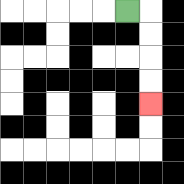{'start': '[5, 0]', 'end': '[6, 4]', 'path_directions': 'R,D,D,D,D', 'path_coordinates': '[[5, 0], [6, 0], [6, 1], [6, 2], [6, 3], [6, 4]]'}